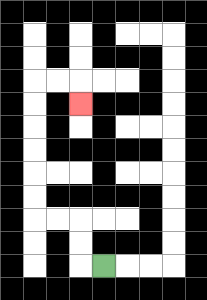{'start': '[4, 11]', 'end': '[3, 4]', 'path_directions': 'L,U,U,L,L,U,U,U,U,U,U,R,R,D', 'path_coordinates': '[[4, 11], [3, 11], [3, 10], [3, 9], [2, 9], [1, 9], [1, 8], [1, 7], [1, 6], [1, 5], [1, 4], [1, 3], [2, 3], [3, 3], [3, 4]]'}